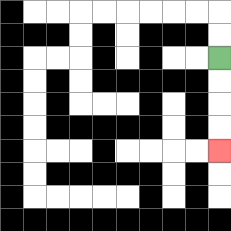{'start': '[9, 2]', 'end': '[9, 6]', 'path_directions': 'D,D,D,D', 'path_coordinates': '[[9, 2], [9, 3], [9, 4], [9, 5], [9, 6]]'}